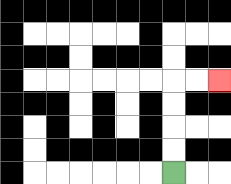{'start': '[7, 7]', 'end': '[9, 3]', 'path_directions': 'U,U,U,U,R,R', 'path_coordinates': '[[7, 7], [7, 6], [7, 5], [7, 4], [7, 3], [8, 3], [9, 3]]'}